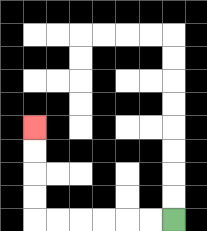{'start': '[7, 9]', 'end': '[1, 5]', 'path_directions': 'L,L,L,L,L,L,U,U,U,U', 'path_coordinates': '[[7, 9], [6, 9], [5, 9], [4, 9], [3, 9], [2, 9], [1, 9], [1, 8], [1, 7], [1, 6], [1, 5]]'}